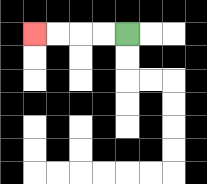{'start': '[5, 1]', 'end': '[1, 1]', 'path_directions': 'L,L,L,L', 'path_coordinates': '[[5, 1], [4, 1], [3, 1], [2, 1], [1, 1]]'}